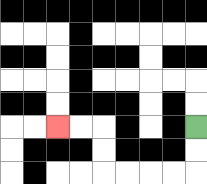{'start': '[8, 5]', 'end': '[2, 5]', 'path_directions': 'D,D,L,L,L,L,U,U,L,L', 'path_coordinates': '[[8, 5], [8, 6], [8, 7], [7, 7], [6, 7], [5, 7], [4, 7], [4, 6], [4, 5], [3, 5], [2, 5]]'}